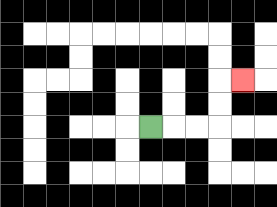{'start': '[6, 5]', 'end': '[10, 3]', 'path_directions': 'R,R,R,U,U,R', 'path_coordinates': '[[6, 5], [7, 5], [8, 5], [9, 5], [9, 4], [9, 3], [10, 3]]'}